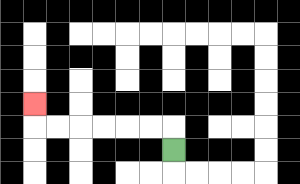{'start': '[7, 6]', 'end': '[1, 4]', 'path_directions': 'U,L,L,L,L,L,L,U', 'path_coordinates': '[[7, 6], [7, 5], [6, 5], [5, 5], [4, 5], [3, 5], [2, 5], [1, 5], [1, 4]]'}